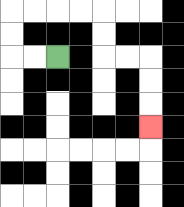{'start': '[2, 2]', 'end': '[6, 5]', 'path_directions': 'L,L,U,U,R,R,R,R,D,D,R,R,D,D,D', 'path_coordinates': '[[2, 2], [1, 2], [0, 2], [0, 1], [0, 0], [1, 0], [2, 0], [3, 0], [4, 0], [4, 1], [4, 2], [5, 2], [6, 2], [6, 3], [6, 4], [6, 5]]'}